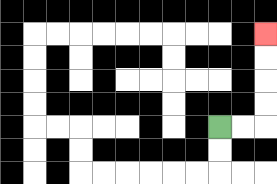{'start': '[9, 5]', 'end': '[11, 1]', 'path_directions': 'R,R,U,U,U,U', 'path_coordinates': '[[9, 5], [10, 5], [11, 5], [11, 4], [11, 3], [11, 2], [11, 1]]'}